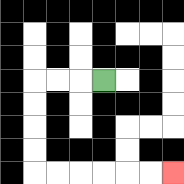{'start': '[4, 3]', 'end': '[7, 7]', 'path_directions': 'L,L,L,D,D,D,D,R,R,R,R,R,R', 'path_coordinates': '[[4, 3], [3, 3], [2, 3], [1, 3], [1, 4], [1, 5], [1, 6], [1, 7], [2, 7], [3, 7], [4, 7], [5, 7], [6, 7], [7, 7]]'}